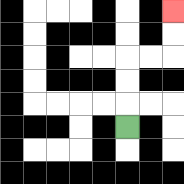{'start': '[5, 5]', 'end': '[7, 0]', 'path_directions': 'U,U,U,R,R,U,U', 'path_coordinates': '[[5, 5], [5, 4], [5, 3], [5, 2], [6, 2], [7, 2], [7, 1], [7, 0]]'}